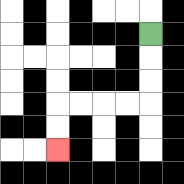{'start': '[6, 1]', 'end': '[2, 6]', 'path_directions': 'D,D,D,L,L,L,L,D,D', 'path_coordinates': '[[6, 1], [6, 2], [6, 3], [6, 4], [5, 4], [4, 4], [3, 4], [2, 4], [2, 5], [2, 6]]'}